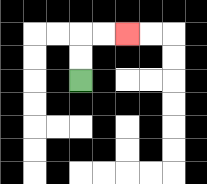{'start': '[3, 3]', 'end': '[5, 1]', 'path_directions': 'U,U,R,R', 'path_coordinates': '[[3, 3], [3, 2], [3, 1], [4, 1], [5, 1]]'}